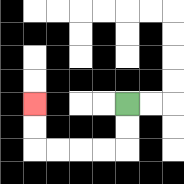{'start': '[5, 4]', 'end': '[1, 4]', 'path_directions': 'D,D,L,L,L,L,U,U', 'path_coordinates': '[[5, 4], [5, 5], [5, 6], [4, 6], [3, 6], [2, 6], [1, 6], [1, 5], [1, 4]]'}